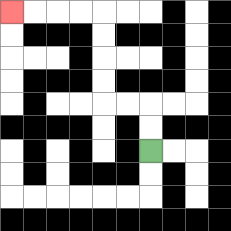{'start': '[6, 6]', 'end': '[0, 0]', 'path_directions': 'U,U,L,L,U,U,U,U,L,L,L,L', 'path_coordinates': '[[6, 6], [6, 5], [6, 4], [5, 4], [4, 4], [4, 3], [4, 2], [4, 1], [4, 0], [3, 0], [2, 0], [1, 0], [0, 0]]'}